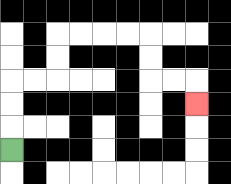{'start': '[0, 6]', 'end': '[8, 4]', 'path_directions': 'U,U,U,R,R,U,U,R,R,R,R,D,D,R,R,D', 'path_coordinates': '[[0, 6], [0, 5], [0, 4], [0, 3], [1, 3], [2, 3], [2, 2], [2, 1], [3, 1], [4, 1], [5, 1], [6, 1], [6, 2], [6, 3], [7, 3], [8, 3], [8, 4]]'}